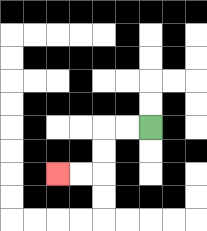{'start': '[6, 5]', 'end': '[2, 7]', 'path_directions': 'L,L,D,D,L,L', 'path_coordinates': '[[6, 5], [5, 5], [4, 5], [4, 6], [4, 7], [3, 7], [2, 7]]'}